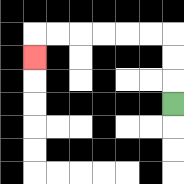{'start': '[7, 4]', 'end': '[1, 2]', 'path_directions': 'U,U,U,L,L,L,L,L,L,D', 'path_coordinates': '[[7, 4], [7, 3], [7, 2], [7, 1], [6, 1], [5, 1], [4, 1], [3, 1], [2, 1], [1, 1], [1, 2]]'}